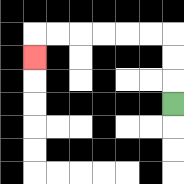{'start': '[7, 4]', 'end': '[1, 2]', 'path_directions': 'U,U,U,L,L,L,L,L,L,D', 'path_coordinates': '[[7, 4], [7, 3], [7, 2], [7, 1], [6, 1], [5, 1], [4, 1], [3, 1], [2, 1], [1, 1], [1, 2]]'}